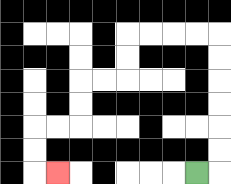{'start': '[8, 7]', 'end': '[2, 7]', 'path_directions': 'R,U,U,U,U,U,U,L,L,L,L,D,D,L,L,D,D,L,L,D,D,R', 'path_coordinates': '[[8, 7], [9, 7], [9, 6], [9, 5], [9, 4], [9, 3], [9, 2], [9, 1], [8, 1], [7, 1], [6, 1], [5, 1], [5, 2], [5, 3], [4, 3], [3, 3], [3, 4], [3, 5], [2, 5], [1, 5], [1, 6], [1, 7], [2, 7]]'}